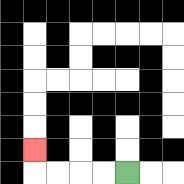{'start': '[5, 7]', 'end': '[1, 6]', 'path_directions': 'L,L,L,L,U', 'path_coordinates': '[[5, 7], [4, 7], [3, 7], [2, 7], [1, 7], [1, 6]]'}